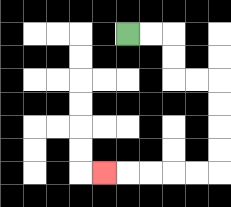{'start': '[5, 1]', 'end': '[4, 7]', 'path_directions': 'R,R,D,D,R,R,D,D,D,D,L,L,L,L,L', 'path_coordinates': '[[5, 1], [6, 1], [7, 1], [7, 2], [7, 3], [8, 3], [9, 3], [9, 4], [9, 5], [9, 6], [9, 7], [8, 7], [7, 7], [6, 7], [5, 7], [4, 7]]'}